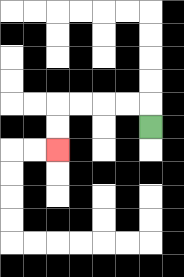{'start': '[6, 5]', 'end': '[2, 6]', 'path_directions': 'U,L,L,L,L,D,D', 'path_coordinates': '[[6, 5], [6, 4], [5, 4], [4, 4], [3, 4], [2, 4], [2, 5], [2, 6]]'}